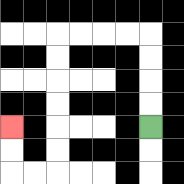{'start': '[6, 5]', 'end': '[0, 5]', 'path_directions': 'U,U,U,U,L,L,L,L,D,D,D,D,D,D,L,L,U,U', 'path_coordinates': '[[6, 5], [6, 4], [6, 3], [6, 2], [6, 1], [5, 1], [4, 1], [3, 1], [2, 1], [2, 2], [2, 3], [2, 4], [2, 5], [2, 6], [2, 7], [1, 7], [0, 7], [0, 6], [0, 5]]'}